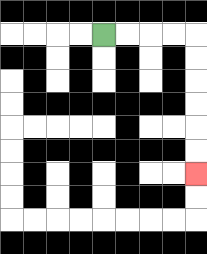{'start': '[4, 1]', 'end': '[8, 7]', 'path_directions': 'R,R,R,R,D,D,D,D,D,D', 'path_coordinates': '[[4, 1], [5, 1], [6, 1], [7, 1], [8, 1], [8, 2], [8, 3], [8, 4], [8, 5], [8, 6], [8, 7]]'}